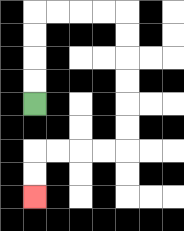{'start': '[1, 4]', 'end': '[1, 8]', 'path_directions': 'U,U,U,U,R,R,R,R,D,D,D,D,D,D,L,L,L,L,D,D', 'path_coordinates': '[[1, 4], [1, 3], [1, 2], [1, 1], [1, 0], [2, 0], [3, 0], [4, 0], [5, 0], [5, 1], [5, 2], [5, 3], [5, 4], [5, 5], [5, 6], [4, 6], [3, 6], [2, 6], [1, 6], [1, 7], [1, 8]]'}